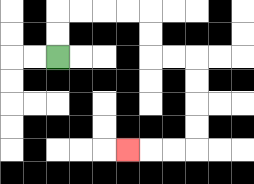{'start': '[2, 2]', 'end': '[5, 6]', 'path_directions': 'U,U,R,R,R,R,D,D,R,R,D,D,D,D,L,L,L', 'path_coordinates': '[[2, 2], [2, 1], [2, 0], [3, 0], [4, 0], [5, 0], [6, 0], [6, 1], [6, 2], [7, 2], [8, 2], [8, 3], [8, 4], [8, 5], [8, 6], [7, 6], [6, 6], [5, 6]]'}